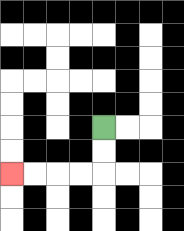{'start': '[4, 5]', 'end': '[0, 7]', 'path_directions': 'D,D,L,L,L,L', 'path_coordinates': '[[4, 5], [4, 6], [4, 7], [3, 7], [2, 7], [1, 7], [0, 7]]'}